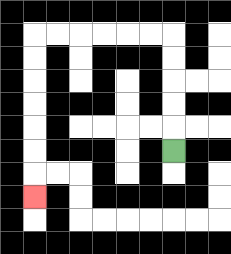{'start': '[7, 6]', 'end': '[1, 8]', 'path_directions': 'U,U,U,U,U,L,L,L,L,L,L,D,D,D,D,D,D,D', 'path_coordinates': '[[7, 6], [7, 5], [7, 4], [7, 3], [7, 2], [7, 1], [6, 1], [5, 1], [4, 1], [3, 1], [2, 1], [1, 1], [1, 2], [1, 3], [1, 4], [1, 5], [1, 6], [1, 7], [1, 8]]'}